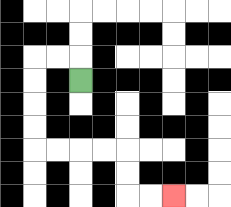{'start': '[3, 3]', 'end': '[7, 8]', 'path_directions': 'U,L,L,D,D,D,D,R,R,R,R,D,D,R,R', 'path_coordinates': '[[3, 3], [3, 2], [2, 2], [1, 2], [1, 3], [1, 4], [1, 5], [1, 6], [2, 6], [3, 6], [4, 6], [5, 6], [5, 7], [5, 8], [6, 8], [7, 8]]'}